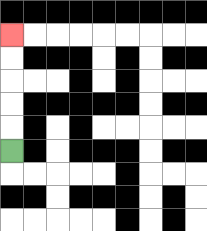{'start': '[0, 6]', 'end': '[0, 1]', 'path_directions': 'U,U,U,U,U', 'path_coordinates': '[[0, 6], [0, 5], [0, 4], [0, 3], [0, 2], [0, 1]]'}